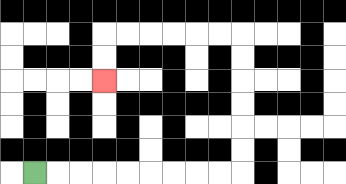{'start': '[1, 7]', 'end': '[4, 3]', 'path_directions': 'R,R,R,R,R,R,R,R,R,U,U,U,U,U,U,L,L,L,L,L,L,D,D', 'path_coordinates': '[[1, 7], [2, 7], [3, 7], [4, 7], [5, 7], [6, 7], [7, 7], [8, 7], [9, 7], [10, 7], [10, 6], [10, 5], [10, 4], [10, 3], [10, 2], [10, 1], [9, 1], [8, 1], [7, 1], [6, 1], [5, 1], [4, 1], [4, 2], [4, 3]]'}